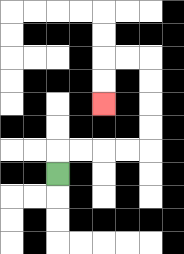{'start': '[2, 7]', 'end': '[4, 4]', 'path_directions': 'U,R,R,R,R,U,U,U,U,L,L,D,D', 'path_coordinates': '[[2, 7], [2, 6], [3, 6], [4, 6], [5, 6], [6, 6], [6, 5], [6, 4], [6, 3], [6, 2], [5, 2], [4, 2], [4, 3], [4, 4]]'}